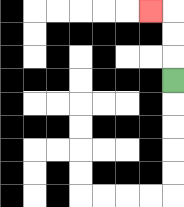{'start': '[7, 3]', 'end': '[6, 0]', 'path_directions': 'U,U,U,L', 'path_coordinates': '[[7, 3], [7, 2], [7, 1], [7, 0], [6, 0]]'}